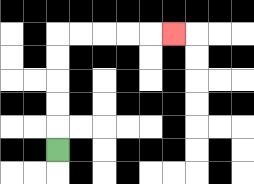{'start': '[2, 6]', 'end': '[7, 1]', 'path_directions': 'U,U,U,U,U,R,R,R,R,R', 'path_coordinates': '[[2, 6], [2, 5], [2, 4], [2, 3], [2, 2], [2, 1], [3, 1], [4, 1], [5, 1], [6, 1], [7, 1]]'}